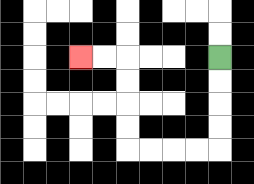{'start': '[9, 2]', 'end': '[3, 2]', 'path_directions': 'D,D,D,D,L,L,L,L,U,U,U,U,L,L', 'path_coordinates': '[[9, 2], [9, 3], [9, 4], [9, 5], [9, 6], [8, 6], [7, 6], [6, 6], [5, 6], [5, 5], [5, 4], [5, 3], [5, 2], [4, 2], [3, 2]]'}